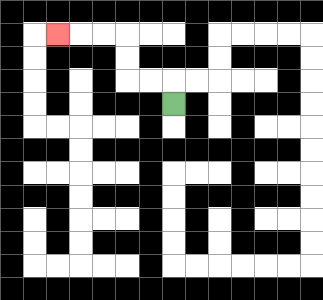{'start': '[7, 4]', 'end': '[2, 1]', 'path_directions': 'U,L,L,U,U,L,L,L', 'path_coordinates': '[[7, 4], [7, 3], [6, 3], [5, 3], [5, 2], [5, 1], [4, 1], [3, 1], [2, 1]]'}